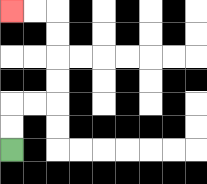{'start': '[0, 6]', 'end': '[0, 0]', 'path_directions': 'U,U,R,R,U,U,U,U,L,L', 'path_coordinates': '[[0, 6], [0, 5], [0, 4], [1, 4], [2, 4], [2, 3], [2, 2], [2, 1], [2, 0], [1, 0], [0, 0]]'}